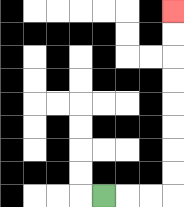{'start': '[4, 8]', 'end': '[7, 0]', 'path_directions': 'R,R,R,U,U,U,U,U,U,U,U', 'path_coordinates': '[[4, 8], [5, 8], [6, 8], [7, 8], [7, 7], [7, 6], [7, 5], [7, 4], [7, 3], [7, 2], [7, 1], [7, 0]]'}